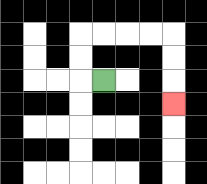{'start': '[4, 3]', 'end': '[7, 4]', 'path_directions': 'L,U,U,R,R,R,R,D,D,D', 'path_coordinates': '[[4, 3], [3, 3], [3, 2], [3, 1], [4, 1], [5, 1], [6, 1], [7, 1], [7, 2], [7, 3], [7, 4]]'}